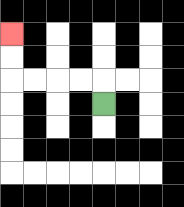{'start': '[4, 4]', 'end': '[0, 1]', 'path_directions': 'U,L,L,L,L,U,U', 'path_coordinates': '[[4, 4], [4, 3], [3, 3], [2, 3], [1, 3], [0, 3], [0, 2], [0, 1]]'}